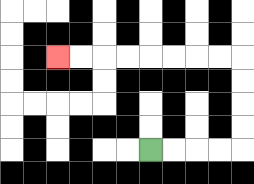{'start': '[6, 6]', 'end': '[2, 2]', 'path_directions': 'R,R,R,R,U,U,U,U,L,L,L,L,L,L,L,L', 'path_coordinates': '[[6, 6], [7, 6], [8, 6], [9, 6], [10, 6], [10, 5], [10, 4], [10, 3], [10, 2], [9, 2], [8, 2], [7, 2], [6, 2], [5, 2], [4, 2], [3, 2], [2, 2]]'}